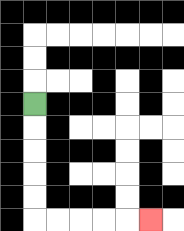{'start': '[1, 4]', 'end': '[6, 9]', 'path_directions': 'D,D,D,D,D,R,R,R,R,R', 'path_coordinates': '[[1, 4], [1, 5], [1, 6], [1, 7], [1, 8], [1, 9], [2, 9], [3, 9], [4, 9], [5, 9], [6, 9]]'}